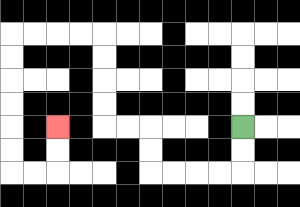{'start': '[10, 5]', 'end': '[2, 5]', 'path_directions': 'D,D,L,L,L,L,U,U,L,L,U,U,U,U,L,L,L,L,D,D,D,D,D,D,R,R,U,U', 'path_coordinates': '[[10, 5], [10, 6], [10, 7], [9, 7], [8, 7], [7, 7], [6, 7], [6, 6], [6, 5], [5, 5], [4, 5], [4, 4], [4, 3], [4, 2], [4, 1], [3, 1], [2, 1], [1, 1], [0, 1], [0, 2], [0, 3], [0, 4], [0, 5], [0, 6], [0, 7], [1, 7], [2, 7], [2, 6], [2, 5]]'}